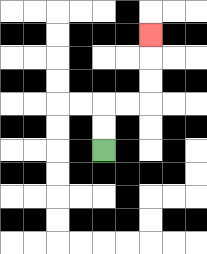{'start': '[4, 6]', 'end': '[6, 1]', 'path_directions': 'U,U,R,R,U,U,U', 'path_coordinates': '[[4, 6], [4, 5], [4, 4], [5, 4], [6, 4], [6, 3], [6, 2], [6, 1]]'}